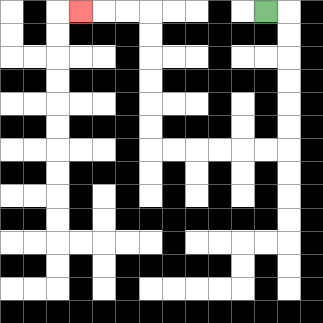{'start': '[11, 0]', 'end': '[3, 0]', 'path_directions': 'R,D,D,D,D,D,D,L,L,L,L,L,L,U,U,U,U,U,U,L,L,L', 'path_coordinates': '[[11, 0], [12, 0], [12, 1], [12, 2], [12, 3], [12, 4], [12, 5], [12, 6], [11, 6], [10, 6], [9, 6], [8, 6], [7, 6], [6, 6], [6, 5], [6, 4], [6, 3], [6, 2], [6, 1], [6, 0], [5, 0], [4, 0], [3, 0]]'}